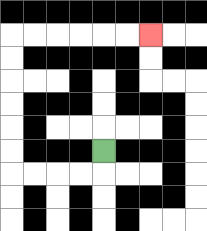{'start': '[4, 6]', 'end': '[6, 1]', 'path_directions': 'D,L,L,L,L,U,U,U,U,U,U,R,R,R,R,R,R', 'path_coordinates': '[[4, 6], [4, 7], [3, 7], [2, 7], [1, 7], [0, 7], [0, 6], [0, 5], [0, 4], [0, 3], [0, 2], [0, 1], [1, 1], [2, 1], [3, 1], [4, 1], [5, 1], [6, 1]]'}